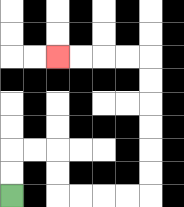{'start': '[0, 8]', 'end': '[2, 2]', 'path_directions': 'U,U,R,R,D,D,R,R,R,R,U,U,U,U,U,U,L,L,L,L', 'path_coordinates': '[[0, 8], [0, 7], [0, 6], [1, 6], [2, 6], [2, 7], [2, 8], [3, 8], [4, 8], [5, 8], [6, 8], [6, 7], [6, 6], [6, 5], [6, 4], [6, 3], [6, 2], [5, 2], [4, 2], [3, 2], [2, 2]]'}